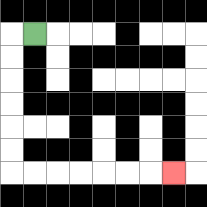{'start': '[1, 1]', 'end': '[7, 7]', 'path_directions': 'L,D,D,D,D,D,D,R,R,R,R,R,R,R', 'path_coordinates': '[[1, 1], [0, 1], [0, 2], [0, 3], [0, 4], [0, 5], [0, 6], [0, 7], [1, 7], [2, 7], [3, 7], [4, 7], [5, 7], [6, 7], [7, 7]]'}